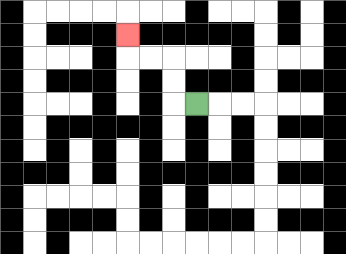{'start': '[8, 4]', 'end': '[5, 1]', 'path_directions': 'L,U,U,L,L,U', 'path_coordinates': '[[8, 4], [7, 4], [7, 3], [7, 2], [6, 2], [5, 2], [5, 1]]'}